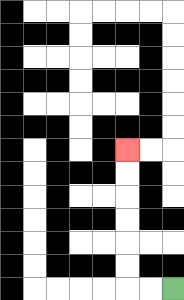{'start': '[7, 12]', 'end': '[5, 6]', 'path_directions': 'L,L,U,U,U,U,U,U', 'path_coordinates': '[[7, 12], [6, 12], [5, 12], [5, 11], [5, 10], [5, 9], [5, 8], [5, 7], [5, 6]]'}